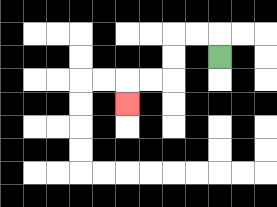{'start': '[9, 2]', 'end': '[5, 4]', 'path_directions': 'U,L,L,D,D,L,L,D', 'path_coordinates': '[[9, 2], [9, 1], [8, 1], [7, 1], [7, 2], [7, 3], [6, 3], [5, 3], [5, 4]]'}